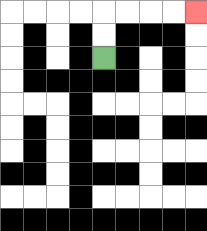{'start': '[4, 2]', 'end': '[8, 0]', 'path_directions': 'U,U,R,R,R,R', 'path_coordinates': '[[4, 2], [4, 1], [4, 0], [5, 0], [6, 0], [7, 0], [8, 0]]'}